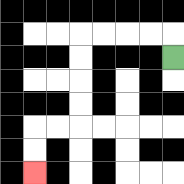{'start': '[7, 2]', 'end': '[1, 7]', 'path_directions': 'U,L,L,L,L,D,D,D,D,L,L,D,D', 'path_coordinates': '[[7, 2], [7, 1], [6, 1], [5, 1], [4, 1], [3, 1], [3, 2], [3, 3], [3, 4], [3, 5], [2, 5], [1, 5], [1, 6], [1, 7]]'}